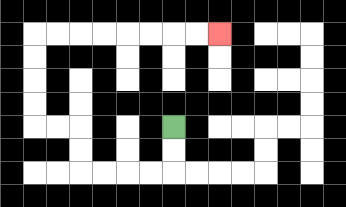{'start': '[7, 5]', 'end': '[9, 1]', 'path_directions': 'D,D,L,L,L,L,U,U,L,L,U,U,U,U,R,R,R,R,R,R,R,R', 'path_coordinates': '[[7, 5], [7, 6], [7, 7], [6, 7], [5, 7], [4, 7], [3, 7], [3, 6], [3, 5], [2, 5], [1, 5], [1, 4], [1, 3], [1, 2], [1, 1], [2, 1], [3, 1], [4, 1], [5, 1], [6, 1], [7, 1], [8, 1], [9, 1]]'}